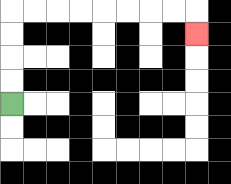{'start': '[0, 4]', 'end': '[8, 1]', 'path_directions': 'U,U,U,U,R,R,R,R,R,R,R,R,D', 'path_coordinates': '[[0, 4], [0, 3], [0, 2], [0, 1], [0, 0], [1, 0], [2, 0], [3, 0], [4, 0], [5, 0], [6, 0], [7, 0], [8, 0], [8, 1]]'}